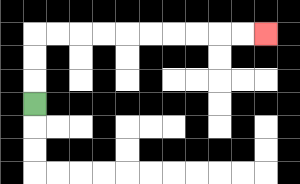{'start': '[1, 4]', 'end': '[11, 1]', 'path_directions': 'U,U,U,R,R,R,R,R,R,R,R,R,R', 'path_coordinates': '[[1, 4], [1, 3], [1, 2], [1, 1], [2, 1], [3, 1], [4, 1], [5, 1], [6, 1], [7, 1], [8, 1], [9, 1], [10, 1], [11, 1]]'}